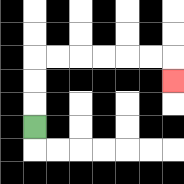{'start': '[1, 5]', 'end': '[7, 3]', 'path_directions': 'U,U,U,R,R,R,R,R,R,D', 'path_coordinates': '[[1, 5], [1, 4], [1, 3], [1, 2], [2, 2], [3, 2], [4, 2], [5, 2], [6, 2], [7, 2], [7, 3]]'}